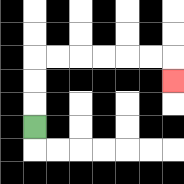{'start': '[1, 5]', 'end': '[7, 3]', 'path_directions': 'U,U,U,R,R,R,R,R,R,D', 'path_coordinates': '[[1, 5], [1, 4], [1, 3], [1, 2], [2, 2], [3, 2], [4, 2], [5, 2], [6, 2], [7, 2], [7, 3]]'}